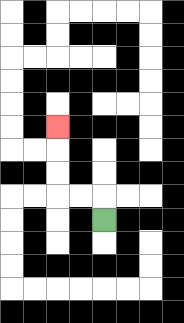{'start': '[4, 9]', 'end': '[2, 5]', 'path_directions': 'U,L,L,U,U,U', 'path_coordinates': '[[4, 9], [4, 8], [3, 8], [2, 8], [2, 7], [2, 6], [2, 5]]'}